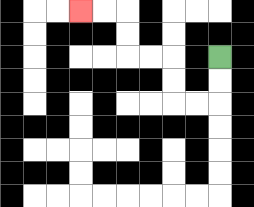{'start': '[9, 2]', 'end': '[3, 0]', 'path_directions': 'D,D,L,L,U,U,L,L,U,U,L,L', 'path_coordinates': '[[9, 2], [9, 3], [9, 4], [8, 4], [7, 4], [7, 3], [7, 2], [6, 2], [5, 2], [5, 1], [5, 0], [4, 0], [3, 0]]'}